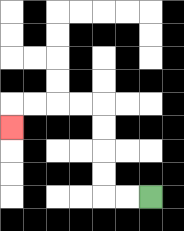{'start': '[6, 8]', 'end': '[0, 5]', 'path_directions': 'L,L,U,U,U,U,L,L,L,L,D', 'path_coordinates': '[[6, 8], [5, 8], [4, 8], [4, 7], [4, 6], [4, 5], [4, 4], [3, 4], [2, 4], [1, 4], [0, 4], [0, 5]]'}